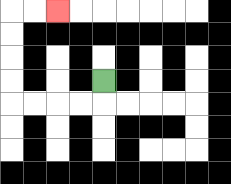{'start': '[4, 3]', 'end': '[2, 0]', 'path_directions': 'D,L,L,L,L,U,U,U,U,R,R', 'path_coordinates': '[[4, 3], [4, 4], [3, 4], [2, 4], [1, 4], [0, 4], [0, 3], [0, 2], [0, 1], [0, 0], [1, 0], [2, 0]]'}